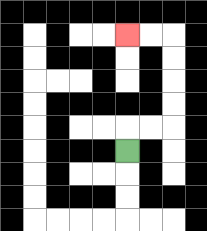{'start': '[5, 6]', 'end': '[5, 1]', 'path_directions': 'U,R,R,U,U,U,U,L,L', 'path_coordinates': '[[5, 6], [5, 5], [6, 5], [7, 5], [7, 4], [7, 3], [7, 2], [7, 1], [6, 1], [5, 1]]'}